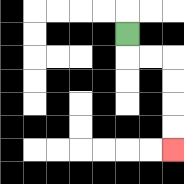{'start': '[5, 1]', 'end': '[7, 6]', 'path_directions': 'D,R,R,D,D,D,D', 'path_coordinates': '[[5, 1], [5, 2], [6, 2], [7, 2], [7, 3], [7, 4], [7, 5], [7, 6]]'}